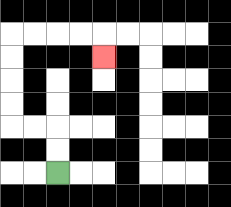{'start': '[2, 7]', 'end': '[4, 2]', 'path_directions': 'U,U,L,L,U,U,U,U,R,R,R,R,D', 'path_coordinates': '[[2, 7], [2, 6], [2, 5], [1, 5], [0, 5], [0, 4], [0, 3], [0, 2], [0, 1], [1, 1], [2, 1], [3, 1], [4, 1], [4, 2]]'}